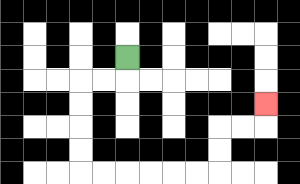{'start': '[5, 2]', 'end': '[11, 4]', 'path_directions': 'D,L,L,D,D,D,D,R,R,R,R,R,R,U,U,R,R,U', 'path_coordinates': '[[5, 2], [5, 3], [4, 3], [3, 3], [3, 4], [3, 5], [3, 6], [3, 7], [4, 7], [5, 7], [6, 7], [7, 7], [8, 7], [9, 7], [9, 6], [9, 5], [10, 5], [11, 5], [11, 4]]'}